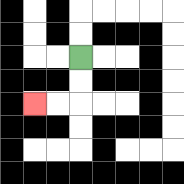{'start': '[3, 2]', 'end': '[1, 4]', 'path_directions': 'D,D,L,L', 'path_coordinates': '[[3, 2], [3, 3], [3, 4], [2, 4], [1, 4]]'}